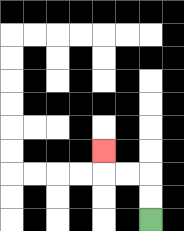{'start': '[6, 9]', 'end': '[4, 6]', 'path_directions': 'U,U,L,L,U', 'path_coordinates': '[[6, 9], [6, 8], [6, 7], [5, 7], [4, 7], [4, 6]]'}